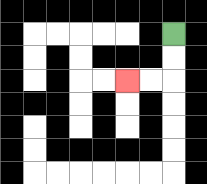{'start': '[7, 1]', 'end': '[5, 3]', 'path_directions': 'D,D,L,L', 'path_coordinates': '[[7, 1], [7, 2], [7, 3], [6, 3], [5, 3]]'}